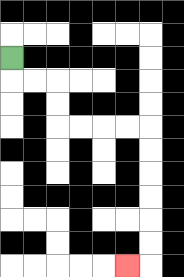{'start': '[0, 2]', 'end': '[5, 11]', 'path_directions': 'D,R,R,D,D,R,R,R,R,D,D,D,D,D,D,L', 'path_coordinates': '[[0, 2], [0, 3], [1, 3], [2, 3], [2, 4], [2, 5], [3, 5], [4, 5], [5, 5], [6, 5], [6, 6], [6, 7], [6, 8], [6, 9], [6, 10], [6, 11], [5, 11]]'}